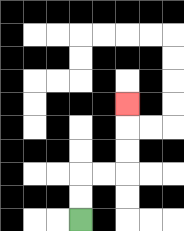{'start': '[3, 9]', 'end': '[5, 4]', 'path_directions': 'U,U,R,R,U,U,U', 'path_coordinates': '[[3, 9], [3, 8], [3, 7], [4, 7], [5, 7], [5, 6], [5, 5], [5, 4]]'}